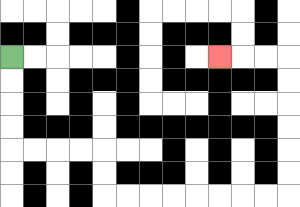{'start': '[0, 2]', 'end': '[9, 2]', 'path_directions': 'D,D,D,D,R,R,R,R,D,D,R,R,R,R,R,R,R,R,U,U,U,U,U,U,L,L,L', 'path_coordinates': '[[0, 2], [0, 3], [0, 4], [0, 5], [0, 6], [1, 6], [2, 6], [3, 6], [4, 6], [4, 7], [4, 8], [5, 8], [6, 8], [7, 8], [8, 8], [9, 8], [10, 8], [11, 8], [12, 8], [12, 7], [12, 6], [12, 5], [12, 4], [12, 3], [12, 2], [11, 2], [10, 2], [9, 2]]'}